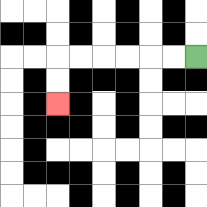{'start': '[8, 2]', 'end': '[2, 4]', 'path_directions': 'L,L,L,L,L,L,D,D', 'path_coordinates': '[[8, 2], [7, 2], [6, 2], [5, 2], [4, 2], [3, 2], [2, 2], [2, 3], [2, 4]]'}